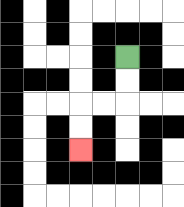{'start': '[5, 2]', 'end': '[3, 6]', 'path_directions': 'D,D,L,L,D,D', 'path_coordinates': '[[5, 2], [5, 3], [5, 4], [4, 4], [3, 4], [3, 5], [3, 6]]'}